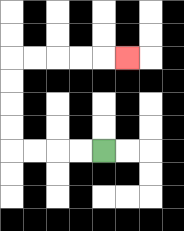{'start': '[4, 6]', 'end': '[5, 2]', 'path_directions': 'L,L,L,L,U,U,U,U,R,R,R,R,R', 'path_coordinates': '[[4, 6], [3, 6], [2, 6], [1, 6], [0, 6], [0, 5], [0, 4], [0, 3], [0, 2], [1, 2], [2, 2], [3, 2], [4, 2], [5, 2]]'}